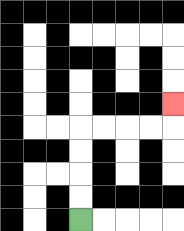{'start': '[3, 9]', 'end': '[7, 4]', 'path_directions': 'U,U,U,U,R,R,R,R,U', 'path_coordinates': '[[3, 9], [3, 8], [3, 7], [3, 6], [3, 5], [4, 5], [5, 5], [6, 5], [7, 5], [7, 4]]'}